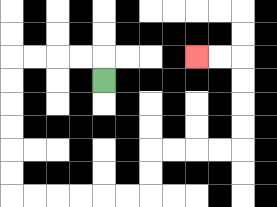{'start': '[4, 3]', 'end': '[8, 2]', 'path_directions': 'U,L,L,L,L,D,D,D,D,D,D,R,R,R,R,R,R,U,U,R,R,R,R,U,U,U,U,L,L', 'path_coordinates': '[[4, 3], [4, 2], [3, 2], [2, 2], [1, 2], [0, 2], [0, 3], [0, 4], [0, 5], [0, 6], [0, 7], [0, 8], [1, 8], [2, 8], [3, 8], [4, 8], [5, 8], [6, 8], [6, 7], [6, 6], [7, 6], [8, 6], [9, 6], [10, 6], [10, 5], [10, 4], [10, 3], [10, 2], [9, 2], [8, 2]]'}